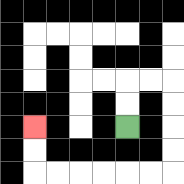{'start': '[5, 5]', 'end': '[1, 5]', 'path_directions': 'U,U,R,R,D,D,D,D,L,L,L,L,L,L,U,U', 'path_coordinates': '[[5, 5], [5, 4], [5, 3], [6, 3], [7, 3], [7, 4], [7, 5], [7, 6], [7, 7], [6, 7], [5, 7], [4, 7], [3, 7], [2, 7], [1, 7], [1, 6], [1, 5]]'}